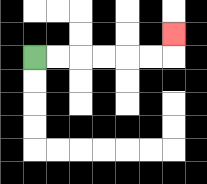{'start': '[1, 2]', 'end': '[7, 1]', 'path_directions': 'R,R,R,R,R,R,U', 'path_coordinates': '[[1, 2], [2, 2], [3, 2], [4, 2], [5, 2], [6, 2], [7, 2], [7, 1]]'}